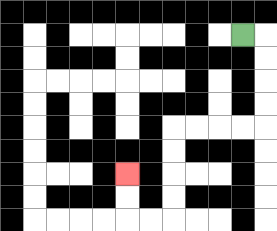{'start': '[10, 1]', 'end': '[5, 7]', 'path_directions': 'R,D,D,D,D,L,L,L,L,D,D,D,D,L,L,U,U', 'path_coordinates': '[[10, 1], [11, 1], [11, 2], [11, 3], [11, 4], [11, 5], [10, 5], [9, 5], [8, 5], [7, 5], [7, 6], [7, 7], [7, 8], [7, 9], [6, 9], [5, 9], [5, 8], [5, 7]]'}